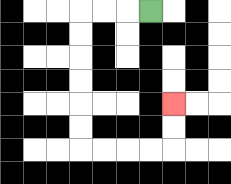{'start': '[6, 0]', 'end': '[7, 4]', 'path_directions': 'L,L,L,D,D,D,D,D,D,R,R,R,R,U,U', 'path_coordinates': '[[6, 0], [5, 0], [4, 0], [3, 0], [3, 1], [3, 2], [3, 3], [3, 4], [3, 5], [3, 6], [4, 6], [5, 6], [6, 6], [7, 6], [7, 5], [7, 4]]'}